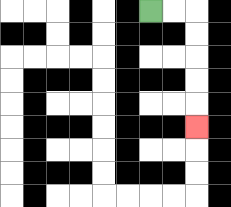{'start': '[6, 0]', 'end': '[8, 5]', 'path_directions': 'R,R,D,D,D,D,D', 'path_coordinates': '[[6, 0], [7, 0], [8, 0], [8, 1], [8, 2], [8, 3], [8, 4], [8, 5]]'}